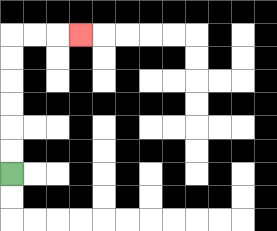{'start': '[0, 7]', 'end': '[3, 1]', 'path_directions': 'U,U,U,U,U,U,R,R,R', 'path_coordinates': '[[0, 7], [0, 6], [0, 5], [0, 4], [0, 3], [0, 2], [0, 1], [1, 1], [2, 1], [3, 1]]'}